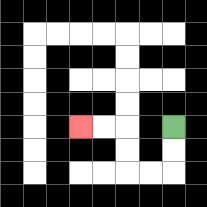{'start': '[7, 5]', 'end': '[3, 5]', 'path_directions': 'D,D,L,L,U,U,L,L', 'path_coordinates': '[[7, 5], [7, 6], [7, 7], [6, 7], [5, 7], [5, 6], [5, 5], [4, 5], [3, 5]]'}